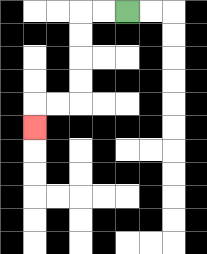{'start': '[5, 0]', 'end': '[1, 5]', 'path_directions': 'L,L,D,D,D,D,L,L,D', 'path_coordinates': '[[5, 0], [4, 0], [3, 0], [3, 1], [3, 2], [3, 3], [3, 4], [2, 4], [1, 4], [1, 5]]'}